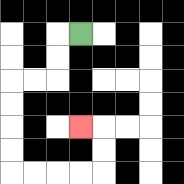{'start': '[3, 1]', 'end': '[3, 5]', 'path_directions': 'L,D,D,L,L,D,D,D,D,R,R,R,R,U,U,L', 'path_coordinates': '[[3, 1], [2, 1], [2, 2], [2, 3], [1, 3], [0, 3], [0, 4], [0, 5], [0, 6], [0, 7], [1, 7], [2, 7], [3, 7], [4, 7], [4, 6], [4, 5], [3, 5]]'}